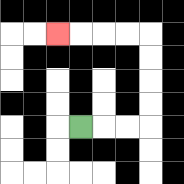{'start': '[3, 5]', 'end': '[2, 1]', 'path_directions': 'R,R,R,U,U,U,U,L,L,L,L', 'path_coordinates': '[[3, 5], [4, 5], [5, 5], [6, 5], [6, 4], [6, 3], [6, 2], [6, 1], [5, 1], [4, 1], [3, 1], [2, 1]]'}